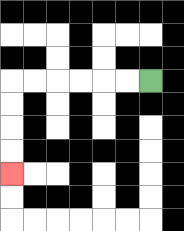{'start': '[6, 3]', 'end': '[0, 7]', 'path_directions': 'L,L,L,L,L,L,D,D,D,D', 'path_coordinates': '[[6, 3], [5, 3], [4, 3], [3, 3], [2, 3], [1, 3], [0, 3], [0, 4], [0, 5], [0, 6], [0, 7]]'}